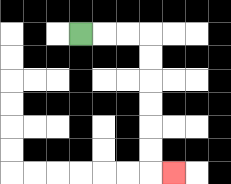{'start': '[3, 1]', 'end': '[7, 7]', 'path_directions': 'R,R,R,D,D,D,D,D,D,R', 'path_coordinates': '[[3, 1], [4, 1], [5, 1], [6, 1], [6, 2], [6, 3], [6, 4], [6, 5], [6, 6], [6, 7], [7, 7]]'}